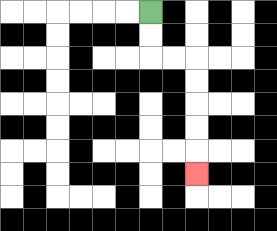{'start': '[6, 0]', 'end': '[8, 7]', 'path_directions': 'D,D,R,R,D,D,D,D,D', 'path_coordinates': '[[6, 0], [6, 1], [6, 2], [7, 2], [8, 2], [8, 3], [8, 4], [8, 5], [8, 6], [8, 7]]'}